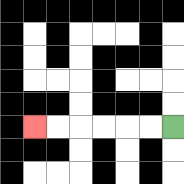{'start': '[7, 5]', 'end': '[1, 5]', 'path_directions': 'L,L,L,L,L,L', 'path_coordinates': '[[7, 5], [6, 5], [5, 5], [4, 5], [3, 5], [2, 5], [1, 5]]'}